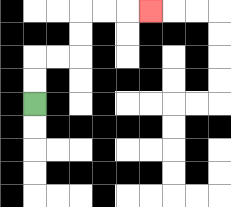{'start': '[1, 4]', 'end': '[6, 0]', 'path_directions': 'U,U,R,R,U,U,R,R,R', 'path_coordinates': '[[1, 4], [1, 3], [1, 2], [2, 2], [3, 2], [3, 1], [3, 0], [4, 0], [5, 0], [6, 0]]'}